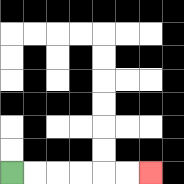{'start': '[0, 7]', 'end': '[6, 7]', 'path_directions': 'R,R,R,R,R,R', 'path_coordinates': '[[0, 7], [1, 7], [2, 7], [3, 7], [4, 7], [5, 7], [6, 7]]'}